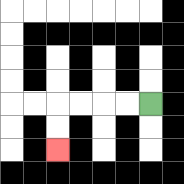{'start': '[6, 4]', 'end': '[2, 6]', 'path_directions': 'L,L,L,L,D,D', 'path_coordinates': '[[6, 4], [5, 4], [4, 4], [3, 4], [2, 4], [2, 5], [2, 6]]'}